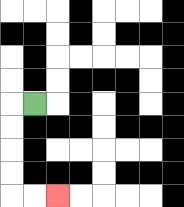{'start': '[1, 4]', 'end': '[2, 8]', 'path_directions': 'L,D,D,D,D,R,R', 'path_coordinates': '[[1, 4], [0, 4], [0, 5], [0, 6], [0, 7], [0, 8], [1, 8], [2, 8]]'}